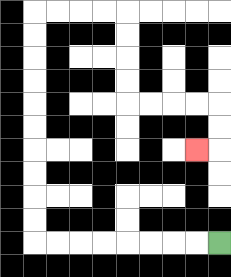{'start': '[9, 10]', 'end': '[8, 6]', 'path_directions': 'L,L,L,L,L,L,L,L,U,U,U,U,U,U,U,U,U,U,R,R,R,R,D,D,D,D,R,R,R,R,D,D,L', 'path_coordinates': '[[9, 10], [8, 10], [7, 10], [6, 10], [5, 10], [4, 10], [3, 10], [2, 10], [1, 10], [1, 9], [1, 8], [1, 7], [1, 6], [1, 5], [1, 4], [1, 3], [1, 2], [1, 1], [1, 0], [2, 0], [3, 0], [4, 0], [5, 0], [5, 1], [5, 2], [5, 3], [5, 4], [6, 4], [7, 4], [8, 4], [9, 4], [9, 5], [9, 6], [8, 6]]'}